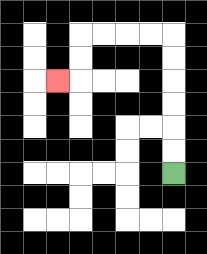{'start': '[7, 7]', 'end': '[2, 3]', 'path_directions': 'U,U,U,U,U,U,L,L,L,L,D,D,L', 'path_coordinates': '[[7, 7], [7, 6], [7, 5], [7, 4], [7, 3], [7, 2], [7, 1], [6, 1], [5, 1], [4, 1], [3, 1], [3, 2], [3, 3], [2, 3]]'}